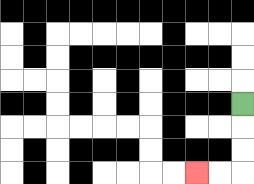{'start': '[10, 4]', 'end': '[8, 7]', 'path_directions': 'D,D,D,L,L', 'path_coordinates': '[[10, 4], [10, 5], [10, 6], [10, 7], [9, 7], [8, 7]]'}